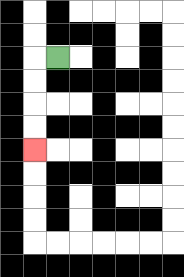{'start': '[2, 2]', 'end': '[1, 6]', 'path_directions': 'L,D,D,D,D', 'path_coordinates': '[[2, 2], [1, 2], [1, 3], [1, 4], [1, 5], [1, 6]]'}